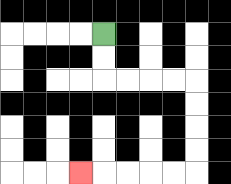{'start': '[4, 1]', 'end': '[3, 7]', 'path_directions': 'D,D,R,R,R,R,D,D,D,D,L,L,L,L,L', 'path_coordinates': '[[4, 1], [4, 2], [4, 3], [5, 3], [6, 3], [7, 3], [8, 3], [8, 4], [8, 5], [8, 6], [8, 7], [7, 7], [6, 7], [5, 7], [4, 7], [3, 7]]'}